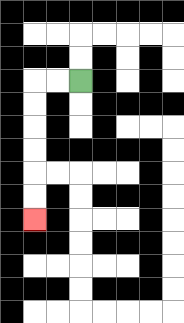{'start': '[3, 3]', 'end': '[1, 9]', 'path_directions': 'L,L,D,D,D,D,D,D', 'path_coordinates': '[[3, 3], [2, 3], [1, 3], [1, 4], [1, 5], [1, 6], [1, 7], [1, 8], [1, 9]]'}